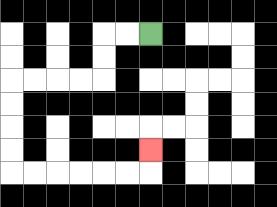{'start': '[6, 1]', 'end': '[6, 6]', 'path_directions': 'L,L,D,D,L,L,L,L,D,D,D,D,R,R,R,R,R,R,U', 'path_coordinates': '[[6, 1], [5, 1], [4, 1], [4, 2], [4, 3], [3, 3], [2, 3], [1, 3], [0, 3], [0, 4], [0, 5], [0, 6], [0, 7], [1, 7], [2, 7], [3, 7], [4, 7], [5, 7], [6, 7], [6, 6]]'}